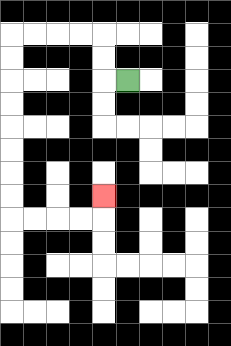{'start': '[5, 3]', 'end': '[4, 8]', 'path_directions': 'L,U,U,L,L,L,L,D,D,D,D,D,D,D,D,R,R,R,R,U', 'path_coordinates': '[[5, 3], [4, 3], [4, 2], [4, 1], [3, 1], [2, 1], [1, 1], [0, 1], [0, 2], [0, 3], [0, 4], [0, 5], [0, 6], [0, 7], [0, 8], [0, 9], [1, 9], [2, 9], [3, 9], [4, 9], [4, 8]]'}